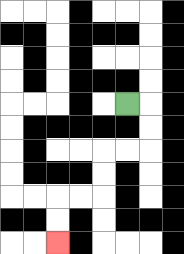{'start': '[5, 4]', 'end': '[2, 10]', 'path_directions': 'R,D,D,L,L,D,D,L,L,D,D', 'path_coordinates': '[[5, 4], [6, 4], [6, 5], [6, 6], [5, 6], [4, 6], [4, 7], [4, 8], [3, 8], [2, 8], [2, 9], [2, 10]]'}